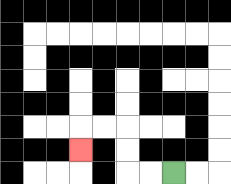{'start': '[7, 7]', 'end': '[3, 6]', 'path_directions': 'L,L,U,U,L,L,D', 'path_coordinates': '[[7, 7], [6, 7], [5, 7], [5, 6], [5, 5], [4, 5], [3, 5], [3, 6]]'}